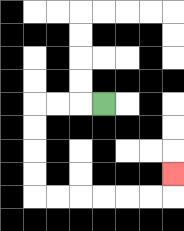{'start': '[4, 4]', 'end': '[7, 7]', 'path_directions': 'L,L,L,D,D,D,D,R,R,R,R,R,R,U', 'path_coordinates': '[[4, 4], [3, 4], [2, 4], [1, 4], [1, 5], [1, 6], [1, 7], [1, 8], [2, 8], [3, 8], [4, 8], [5, 8], [6, 8], [7, 8], [7, 7]]'}